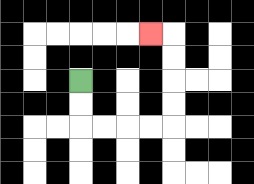{'start': '[3, 3]', 'end': '[6, 1]', 'path_directions': 'D,D,R,R,R,R,U,U,U,U,L', 'path_coordinates': '[[3, 3], [3, 4], [3, 5], [4, 5], [5, 5], [6, 5], [7, 5], [7, 4], [7, 3], [7, 2], [7, 1], [6, 1]]'}